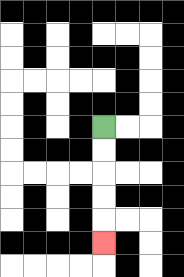{'start': '[4, 5]', 'end': '[4, 10]', 'path_directions': 'D,D,D,D,D', 'path_coordinates': '[[4, 5], [4, 6], [4, 7], [4, 8], [4, 9], [4, 10]]'}